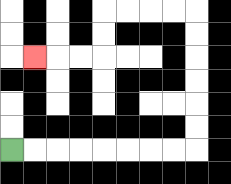{'start': '[0, 6]', 'end': '[1, 2]', 'path_directions': 'R,R,R,R,R,R,R,R,U,U,U,U,U,U,L,L,L,L,D,D,L,L,L', 'path_coordinates': '[[0, 6], [1, 6], [2, 6], [3, 6], [4, 6], [5, 6], [6, 6], [7, 6], [8, 6], [8, 5], [8, 4], [8, 3], [8, 2], [8, 1], [8, 0], [7, 0], [6, 0], [5, 0], [4, 0], [4, 1], [4, 2], [3, 2], [2, 2], [1, 2]]'}